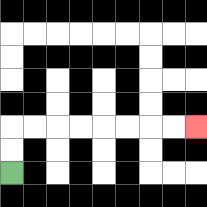{'start': '[0, 7]', 'end': '[8, 5]', 'path_directions': 'U,U,R,R,R,R,R,R,R,R', 'path_coordinates': '[[0, 7], [0, 6], [0, 5], [1, 5], [2, 5], [3, 5], [4, 5], [5, 5], [6, 5], [7, 5], [8, 5]]'}